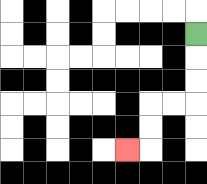{'start': '[8, 1]', 'end': '[5, 6]', 'path_directions': 'D,D,D,L,L,D,D,L', 'path_coordinates': '[[8, 1], [8, 2], [8, 3], [8, 4], [7, 4], [6, 4], [6, 5], [6, 6], [5, 6]]'}